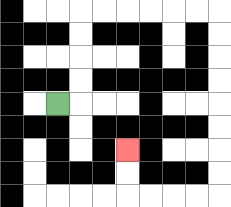{'start': '[2, 4]', 'end': '[5, 6]', 'path_directions': 'R,U,U,U,U,R,R,R,R,R,R,D,D,D,D,D,D,D,D,L,L,L,L,U,U', 'path_coordinates': '[[2, 4], [3, 4], [3, 3], [3, 2], [3, 1], [3, 0], [4, 0], [5, 0], [6, 0], [7, 0], [8, 0], [9, 0], [9, 1], [9, 2], [9, 3], [9, 4], [9, 5], [9, 6], [9, 7], [9, 8], [8, 8], [7, 8], [6, 8], [5, 8], [5, 7], [5, 6]]'}